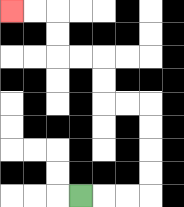{'start': '[3, 8]', 'end': '[0, 0]', 'path_directions': 'R,R,R,U,U,U,U,L,L,U,U,L,L,U,U,L,L', 'path_coordinates': '[[3, 8], [4, 8], [5, 8], [6, 8], [6, 7], [6, 6], [6, 5], [6, 4], [5, 4], [4, 4], [4, 3], [4, 2], [3, 2], [2, 2], [2, 1], [2, 0], [1, 0], [0, 0]]'}